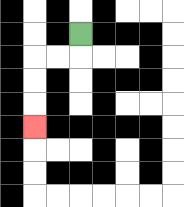{'start': '[3, 1]', 'end': '[1, 5]', 'path_directions': 'D,L,L,D,D,D', 'path_coordinates': '[[3, 1], [3, 2], [2, 2], [1, 2], [1, 3], [1, 4], [1, 5]]'}